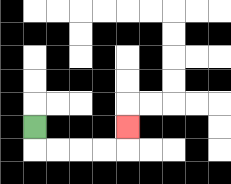{'start': '[1, 5]', 'end': '[5, 5]', 'path_directions': 'D,R,R,R,R,U', 'path_coordinates': '[[1, 5], [1, 6], [2, 6], [3, 6], [4, 6], [5, 6], [5, 5]]'}